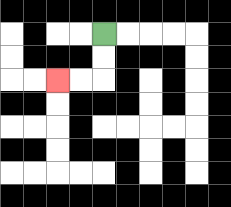{'start': '[4, 1]', 'end': '[2, 3]', 'path_directions': 'D,D,L,L', 'path_coordinates': '[[4, 1], [4, 2], [4, 3], [3, 3], [2, 3]]'}